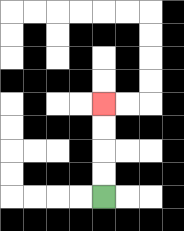{'start': '[4, 8]', 'end': '[4, 4]', 'path_directions': 'U,U,U,U', 'path_coordinates': '[[4, 8], [4, 7], [4, 6], [4, 5], [4, 4]]'}